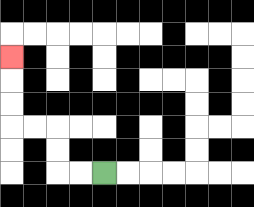{'start': '[4, 7]', 'end': '[0, 2]', 'path_directions': 'L,L,U,U,L,L,U,U,U', 'path_coordinates': '[[4, 7], [3, 7], [2, 7], [2, 6], [2, 5], [1, 5], [0, 5], [0, 4], [0, 3], [0, 2]]'}